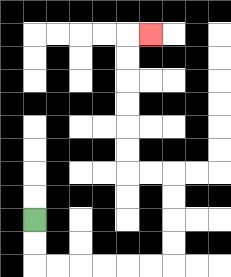{'start': '[1, 9]', 'end': '[6, 1]', 'path_directions': 'D,D,R,R,R,R,R,R,U,U,U,U,L,L,U,U,U,U,U,U,R', 'path_coordinates': '[[1, 9], [1, 10], [1, 11], [2, 11], [3, 11], [4, 11], [5, 11], [6, 11], [7, 11], [7, 10], [7, 9], [7, 8], [7, 7], [6, 7], [5, 7], [5, 6], [5, 5], [5, 4], [5, 3], [5, 2], [5, 1], [6, 1]]'}